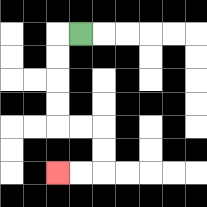{'start': '[3, 1]', 'end': '[2, 7]', 'path_directions': 'L,D,D,D,D,R,R,D,D,L,L', 'path_coordinates': '[[3, 1], [2, 1], [2, 2], [2, 3], [2, 4], [2, 5], [3, 5], [4, 5], [4, 6], [4, 7], [3, 7], [2, 7]]'}